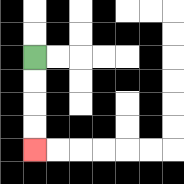{'start': '[1, 2]', 'end': '[1, 6]', 'path_directions': 'D,D,D,D', 'path_coordinates': '[[1, 2], [1, 3], [1, 4], [1, 5], [1, 6]]'}